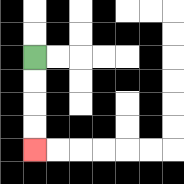{'start': '[1, 2]', 'end': '[1, 6]', 'path_directions': 'D,D,D,D', 'path_coordinates': '[[1, 2], [1, 3], [1, 4], [1, 5], [1, 6]]'}